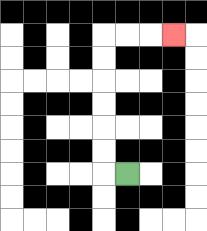{'start': '[5, 7]', 'end': '[7, 1]', 'path_directions': 'L,U,U,U,U,U,U,R,R,R', 'path_coordinates': '[[5, 7], [4, 7], [4, 6], [4, 5], [4, 4], [4, 3], [4, 2], [4, 1], [5, 1], [6, 1], [7, 1]]'}